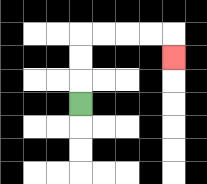{'start': '[3, 4]', 'end': '[7, 2]', 'path_directions': 'U,U,U,R,R,R,R,D', 'path_coordinates': '[[3, 4], [3, 3], [3, 2], [3, 1], [4, 1], [5, 1], [6, 1], [7, 1], [7, 2]]'}